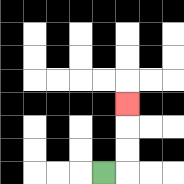{'start': '[4, 7]', 'end': '[5, 4]', 'path_directions': 'R,U,U,U', 'path_coordinates': '[[4, 7], [5, 7], [5, 6], [5, 5], [5, 4]]'}